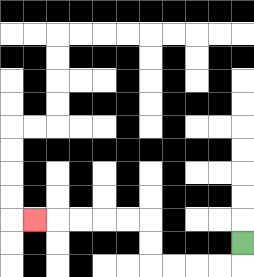{'start': '[10, 10]', 'end': '[1, 9]', 'path_directions': 'D,L,L,L,L,U,U,L,L,L,L,L', 'path_coordinates': '[[10, 10], [10, 11], [9, 11], [8, 11], [7, 11], [6, 11], [6, 10], [6, 9], [5, 9], [4, 9], [3, 9], [2, 9], [1, 9]]'}